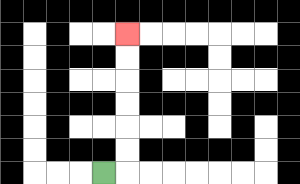{'start': '[4, 7]', 'end': '[5, 1]', 'path_directions': 'R,U,U,U,U,U,U', 'path_coordinates': '[[4, 7], [5, 7], [5, 6], [5, 5], [5, 4], [5, 3], [5, 2], [5, 1]]'}